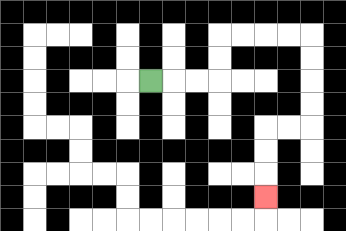{'start': '[6, 3]', 'end': '[11, 8]', 'path_directions': 'R,R,R,U,U,R,R,R,R,D,D,D,D,L,L,D,D,D', 'path_coordinates': '[[6, 3], [7, 3], [8, 3], [9, 3], [9, 2], [9, 1], [10, 1], [11, 1], [12, 1], [13, 1], [13, 2], [13, 3], [13, 4], [13, 5], [12, 5], [11, 5], [11, 6], [11, 7], [11, 8]]'}